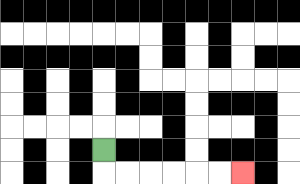{'start': '[4, 6]', 'end': '[10, 7]', 'path_directions': 'D,R,R,R,R,R,R', 'path_coordinates': '[[4, 6], [4, 7], [5, 7], [6, 7], [7, 7], [8, 7], [9, 7], [10, 7]]'}